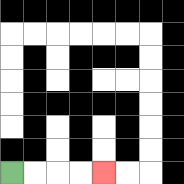{'start': '[0, 7]', 'end': '[4, 7]', 'path_directions': 'R,R,R,R', 'path_coordinates': '[[0, 7], [1, 7], [2, 7], [3, 7], [4, 7]]'}